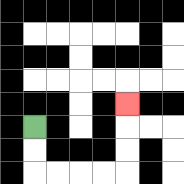{'start': '[1, 5]', 'end': '[5, 4]', 'path_directions': 'D,D,R,R,R,R,U,U,U', 'path_coordinates': '[[1, 5], [1, 6], [1, 7], [2, 7], [3, 7], [4, 7], [5, 7], [5, 6], [5, 5], [5, 4]]'}